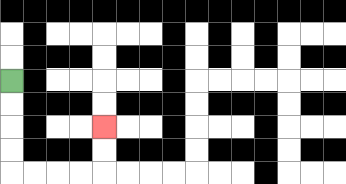{'start': '[0, 3]', 'end': '[4, 5]', 'path_directions': 'D,D,D,D,R,R,R,R,U,U', 'path_coordinates': '[[0, 3], [0, 4], [0, 5], [0, 6], [0, 7], [1, 7], [2, 7], [3, 7], [4, 7], [4, 6], [4, 5]]'}